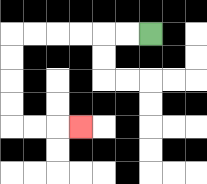{'start': '[6, 1]', 'end': '[3, 5]', 'path_directions': 'L,L,L,L,L,L,D,D,D,D,R,R,R', 'path_coordinates': '[[6, 1], [5, 1], [4, 1], [3, 1], [2, 1], [1, 1], [0, 1], [0, 2], [0, 3], [0, 4], [0, 5], [1, 5], [2, 5], [3, 5]]'}